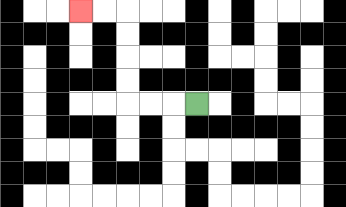{'start': '[8, 4]', 'end': '[3, 0]', 'path_directions': 'L,L,L,U,U,U,U,L,L', 'path_coordinates': '[[8, 4], [7, 4], [6, 4], [5, 4], [5, 3], [5, 2], [5, 1], [5, 0], [4, 0], [3, 0]]'}